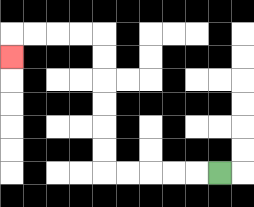{'start': '[9, 7]', 'end': '[0, 2]', 'path_directions': 'L,L,L,L,L,U,U,U,U,U,U,L,L,L,L,D', 'path_coordinates': '[[9, 7], [8, 7], [7, 7], [6, 7], [5, 7], [4, 7], [4, 6], [4, 5], [4, 4], [4, 3], [4, 2], [4, 1], [3, 1], [2, 1], [1, 1], [0, 1], [0, 2]]'}